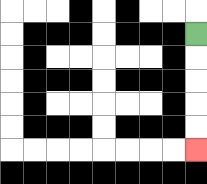{'start': '[8, 1]', 'end': '[8, 6]', 'path_directions': 'D,D,D,D,D', 'path_coordinates': '[[8, 1], [8, 2], [8, 3], [8, 4], [8, 5], [8, 6]]'}